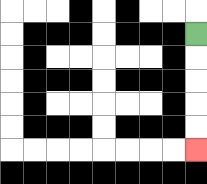{'start': '[8, 1]', 'end': '[8, 6]', 'path_directions': 'D,D,D,D,D', 'path_coordinates': '[[8, 1], [8, 2], [8, 3], [8, 4], [8, 5], [8, 6]]'}